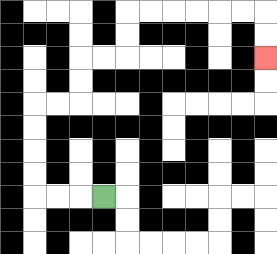{'start': '[4, 8]', 'end': '[11, 2]', 'path_directions': 'L,L,L,U,U,U,U,R,R,U,U,R,R,U,U,R,R,R,R,R,R,D,D', 'path_coordinates': '[[4, 8], [3, 8], [2, 8], [1, 8], [1, 7], [1, 6], [1, 5], [1, 4], [2, 4], [3, 4], [3, 3], [3, 2], [4, 2], [5, 2], [5, 1], [5, 0], [6, 0], [7, 0], [8, 0], [9, 0], [10, 0], [11, 0], [11, 1], [11, 2]]'}